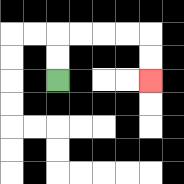{'start': '[2, 3]', 'end': '[6, 3]', 'path_directions': 'U,U,R,R,R,R,D,D', 'path_coordinates': '[[2, 3], [2, 2], [2, 1], [3, 1], [4, 1], [5, 1], [6, 1], [6, 2], [6, 3]]'}